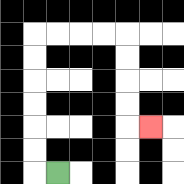{'start': '[2, 7]', 'end': '[6, 5]', 'path_directions': 'L,U,U,U,U,U,U,R,R,R,R,D,D,D,D,R', 'path_coordinates': '[[2, 7], [1, 7], [1, 6], [1, 5], [1, 4], [1, 3], [1, 2], [1, 1], [2, 1], [3, 1], [4, 1], [5, 1], [5, 2], [5, 3], [5, 4], [5, 5], [6, 5]]'}